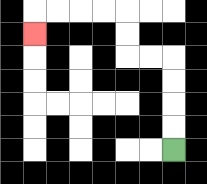{'start': '[7, 6]', 'end': '[1, 1]', 'path_directions': 'U,U,U,U,L,L,U,U,L,L,L,L,D', 'path_coordinates': '[[7, 6], [7, 5], [7, 4], [7, 3], [7, 2], [6, 2], [5, 2], [5, 1], [5, 0], [4, 0], [3, 0], [2, 0], [1, 0], [1, 1]]'}